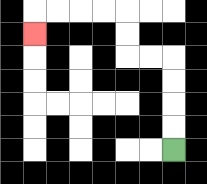{'start': '[7, 6]', 'end': '[1, 1]', 'path_directions': 'U,U,U,U,L,L,U,U,L,L,L,L,D', 'path_coordinates': '[[7, 6], [7, 5], [7, 4], [7, 3], [7, 2], [6, 2], [5, 2], [5, 1], [5, 0], [4, 0], [3, 0], [2, 0], [1, 0], [1, 1]]'}